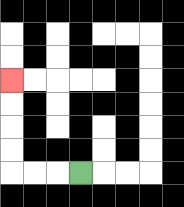{'start': '[3, 7]', 'end': '[0, 3]', 'path_directions': 'L,L,L,U,U,U,U', 'path_coordinates': '[[3, 7], [2, 7], [1, 7], [0, 7], [0, 6], [0, 5], [0, 4], [0, 3]]'}